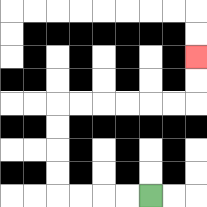{'start': '[6, 8]', 'end': '[8, 2]', 'path_directions': 'L,L,L,L,U,U,U,U,R,R,R,R,R,R,U,U', 'path_coordinates': '[[6, 8], [5, 8], [4, 8], [3, 8], [2, 8], [2, 7], [2, 6], [2, 5], [2, 4], [3, 4], [4, 4], [5, 4], [6, 4], [7, 4], [8, 4], [8, 3], [8, 2]]'}